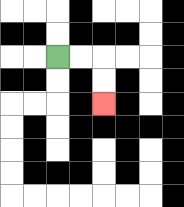{'start': '[2, 2]', 'end': '[4, 4]', 'path_directions': 'R,R,D,D', 'path_coordinates': '[[2, 2], [3, 2], [4, 2], [4, 3], [4, 4]]'}